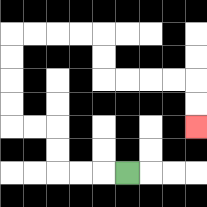{'start': '[5, 7]', 'end': '[8, 5]', 'path_directions': 'L,L,L,U,U,L,L,U,U,U,U,R,R,R,R,D,D,R,R,R,R,D,D', 'path_coordinates': '[[5, 7], [4, 7], [3, 7], [2, 7], [2, 6], [2, 5], [1, 5], [0, 5], [0, 4], [0, 3], [0, 2], [0, 1], [1, 1], [2, 1], [3, 1], [4, 1], [4, 2], [4, 3], [5, 3], [6, 3], [7, 3], [8, 3], [8, 4], [8, 5]]'}